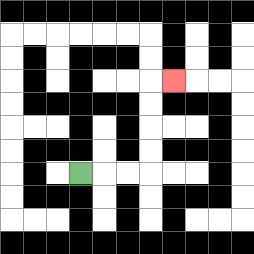{'start': '[3, 7]', 'end': '[7, 3]', 'path_directions': 'R,R,R,U,U,U,U,R', 'path_coordinates': '[[3, 7], [4, 7], [5, 7], [6, 7], [6, 6], [6, 5], [6, 4], [6, 3], [7, 3]]'}